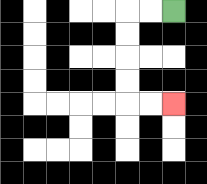{'start': '[7, 0]', 'end': '[7, 4]', 'path_directions': 'L,L,D,D,D,D,R,R', 'path_coordinates': '[[7, 0], [6, 0], [5, 0], [5, 1], [5, 2], [5, 3], [5, 4], [6, 4], [7, 4]]'}